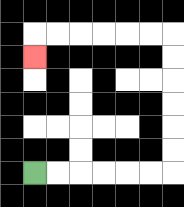{'start': '[1, 7]', 'end': '[1, 2]', 'path_directions': 'R,R,R,R,R,R,U,U,U,U,U,U,L,L,L,L,L,L,D', 'path_coordinates': '[[1, 7], [2, 7], [3, 7], [4, 7], [5, 7], [6, 7], [7, 7], [7, 6], [7, 5], [7, 4], [7, 3], [7, 2], [7, 1], [6, 1], [5, 1], [4, 1], [3, 1], [2, 1], [1, 1], [1, 2]]'}